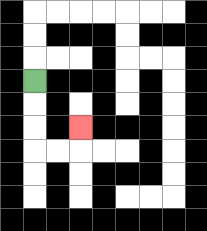{'start': '[1, 3]', 'end': '[3, 5]', 'path_directions': 'D,D,D,R,R,U', 'path_coordinates': '[[1, 3], [1, 4], [1, 5], [1, 6], [2, 6], [3, 6], [3, 5]]'}